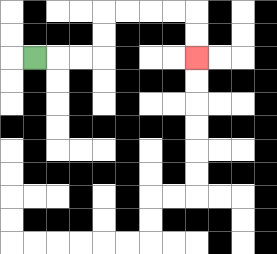{'start': '[1, 2]', 'end': '[8, 2]', 'path_directions': 'R,R,R,U,U,R,R,R,R,D,D', 'path_coordinates': '[[1, 2], [2, 2], [3, 2], [4, 2], [4, 1], [4, 0], [5, 0], [6, 0], [7, 0], [8, 0], [8, 1], [8, 2]]'}